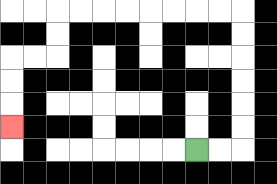{'start': '[8, 6]', 'end': '[0, 5]', 'path_directions': 'R,R,U,U,U,U,U,U,L,L,L,L,L,L,L,L,D,D,L,L,D,D,D', 'path_coordinates': '[[8, 6], [9, 6], [10, 6], [10, 5], [10, 4], [10, 3], [10, 2], [10, 1], [10, 0], [9, 0], [8, 0], [7, 0], [6, 0], [5, 0], [4, 0], [3, 0], [2, 0], [2, 1], [2, 2], [1, 2], [0, 2], [0, 3], [0, 4], [0, 5]]'}